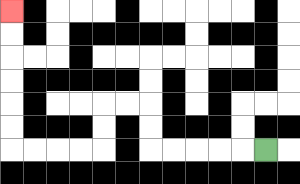{'start': '[11, 6]', 'end': '[0, 0]', 'path_directions': 'L,L,L,L,L,U,U,L,L,D,D,L,L,L,L,U,U,U,U,U,U', 'path_coordinates': '[[11, 6], [10, 6], [9, 6], [8, 6], [7, 6], [6, 6], [6, 5], [6, 4], [5, 4], [4, 4], [4, 5], [4, 6], [3, 6], [2, 6], [1, 6], [0, 6], [0, 5], [0, 4], [0, 3], [0, 2], [0, 1], [0, 0]]'}